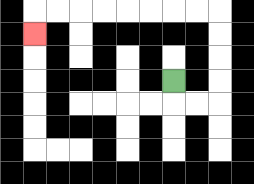{'start': '[7, 3]', 'end': '[1, 1]', 'path_directions': 'D,R,R,U,U,U,U,L,L,L,L,L,L,L,L,D', 'path_coordinates': '[[7, 3], [7, 4], [8, 4], [9, 4], [9, 3], [9, 2], [9, 1], [9, 0], [8, 0], [7, 0], [6, 0], [5, 0], [4, 0], [3, 0], [2, 0], [1, 0], [1, 1]]'}